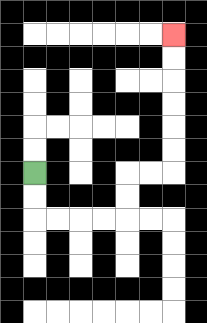{'start': '[1, 7]', 'end': '[7, 1]', 'path_directions': 'D,D,R,R,R,R,U,U,R,R,U,U,U,U,U,U', 'path_coordinates': '[[1, 7], [1, 8], [1, 9], [2, 9], [3, 9], [4, 9], [5, 9], [5, 8], [5, 7], [6, 7], [7, 7], [7, 6], [7, 5], [7, 4], [7, 3], [7, 2], [7, 1]]'}